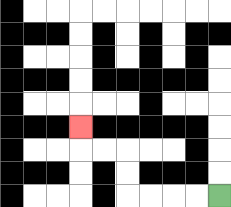{'start': '[9, 8]', 'end': '[3, 5]', 'path_directions': 'L,L,L,L,U,U,L,L,U', 'path_coordinates': '[[9, 8], [8, 8], [7, 8], [6, 8], [5, 8], [5, 7], [5, 6], [4, 6], [3, 6], [3, 5]]'}